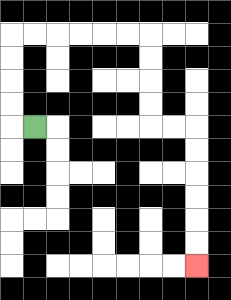{'start': '[1, 5]', 'end': '[8, 11]', 'path_directions': 'L,U,U,U,U,R,R,R,R,R,R,D,D,D,D,R,R,D,D,D,D,D,D', 'path_coordinates': '[[1, 5], [0, 5], [0, 4], [0, 3], [0, 2], [0, 1], [1, 1], [2, 1], [3, 1], [4, 1], [5, 1], [6, 1], [6, 2], [6, 3], [6, 4], [6, 5], [7, 5], [8, 5], [8, 6], [8, 7], [8, 8], [8, 9], [8, 10], [8, 11]]'}